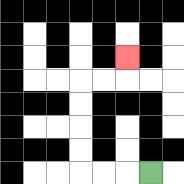{'start': '[6, 7]', 'end': '[5, 2]', 'path_directions': 'L,L,L,U,U,U,U,R,R,U', 'path_coordinates': '[[6, 7], [5, 7], [4, 7], [3, 7], [3, 6], [3, 5], [3, 4], [3, 3], [4, 3], [5, 3], [5, 2]]'}